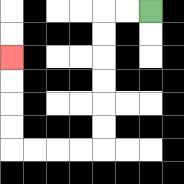{'start': '[6, 0]', 'end': '[0, 2]', 'path_directions': 'L,L,D,D,D,D,D,D,L,L,L,L,U,U,U,U', 'path_coordinates': '[[6, 0], [5, 0], [4, 0], [4, 1], [4, 2], [4, 3], [4, 4], [4, 5], [4, 6], [3, 6], [2, 6], [1, 6], [0, 6], [0, 5], [0, 4], [0, 3], [0, 2]]'}